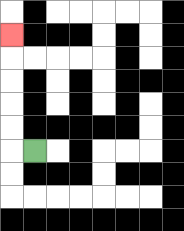{'start': '[1, 6]', 'end': '[0, 1]', 'path_directions': 'L,U,U,U,U,U', 'path_coordinates': '[[1, 6], [0, 6], [0, 5], [0, 4], [0, 3], [0, 2], [0, 1]]'}